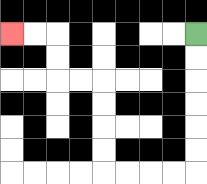{'start': '[8, 1]', 'end': '[0, 1]', 'path_directions': 'D,D,D,D,D,D,L,L,L,L,U,U,U,U,L,L,U,U,L,L', 'path_coordinates': '[[8, 1], [8, 2], [8, 3], [8, 4], [8, 5], [8, 6], [8, 7], [7, 7], [6, 7], [5, 7], [4, 7], [4, 6], [4, 5], [4, 4], [4, 3], [3, 3], [2, 3], [2, 2], [2, 1], [1, 1], [0, 1]]'}